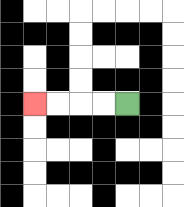{'start': '[5, 4]', 'end': '[1, 4]', 'path_directions': 'L,L,L,L', 'path_coordinates': '[[5, 4], [4, 4], [3, 4], [2, 4], [1, 4]]'}